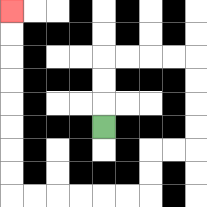{'start': '[4, 5]', 'end': '[0, 0]', 'path_directions': 'U,U,U,R,R,R,R,D,D,D,D,L,L,D,D,L,L,L,L,L,L,U,U,U,U,U,U,U,U', 'path_coordinates': '[[4, 5], [4, 4], [4, 3], [4, 2], [5, 2], [6, 2], [7, 2], [8, 2], [8, 3], [8, 4], [8, 5], [8, 6], [7, 6], [6, 6], [6, 7], [6, 8], [5, 8], [4, 8], [3, 8], [2, 8], [1, 8], [0, 8], [0, 7], [0, 6], [0, 5], [0, 4], [0, 3], [0, 2], [0, 1], [0, 0]]'}